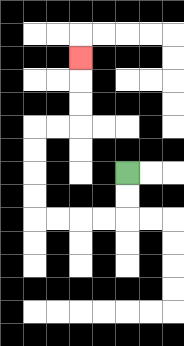{'start': '[5, 7]', 'end': '[3, 2]', 'path_directions': 'D,D,L,L,L,L,U,U,U,U,R,R,U,U,U', 'path_coordinates': '[[5, 7], [5, 8], [5, 9], [4, 9], [3, 9], [2, 9], [1, 9], [1, 8], [1, 7], [1, 6], [1, 5], [2, 5], [3, 5], [3, 4], [3, 3], [3, 2]]'}